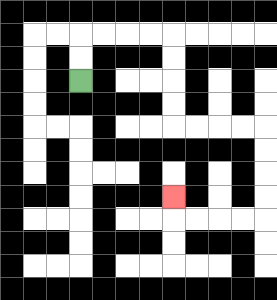{'start': '[3, 3]', 'end': '[7, 8]', 'path_directions': 'U,U,R,R,R,R,D,D,D,D,R,R,R,R,D,D,D,D,L,L,L,L,U', 'path_coordinates': '[[3, 3], [3, 2], [3, 1], [4, 1], [5, 1], [6, 1], [7, 1], [7, 2], [7, 3], [7, 4], [7, 5], [8, 5], [9, 5], [10, 5], [11, 5], [11, 6], [11, 7], [11, 8], [11, 9], [10, 9], [9, 9], [8, 9], [7, 9], [7, 8]]'}